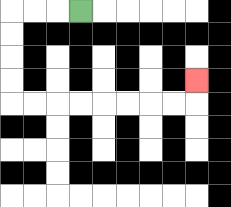{'start': '[3, 0]', 'end': '[8, 3]', 'path_directions': 'L,L,L,D,D,D,D,R,R,R,R,R,R,R,R,U', 'path_coordinates': '[[3, 0], [2, 0], [1, 0], [0, 0], [0, 1], [0, 2], [0, 3], [0, 4], [1, 4], [2, 4], [3, 4], [4, 4], [5, 4], [6, 4], [7, 4], [8, 4], [8, 3]]'}